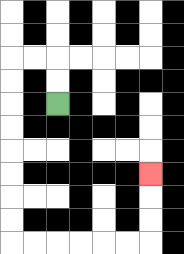{'start': '[2, 4]', 'end': '[6, 7]', 'path_directions': 'U,U,L,L,D,D,D,D,D,D,D,D,R,R,R,R,R,R,U,U,U', 'path_coordinates': '[[2, 4], [2, 3], [2, 2], [1, 2], [0, 2], [0, 3], [0, 4], [0, 5], [0, 6], [0, 7], [0, 8], [0, 9], [0, 10], [1, 10], [2, 10], [3, 10], [4, 10], [5, 10], [6, 10], [6, 9], [6, 8], [6, 7]]'}